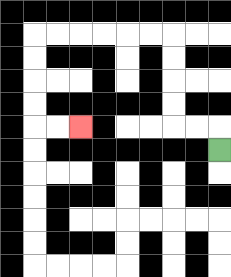{'start': '[9, 6]', 'end': '[3, 5]', 'path_directions': 'U,L,L,U,U,U,U,L,L,L,L,L,L,D,D,D,D,R,R', 'path_coordinates': '[[9, 6], [9, 5], [8, 5], [7, 5], [7, 4], [7, 3], [7, 2], [7, 1], [6, 1], [5, 1], [4, 1], [3, 1], [2, 1], [1, 1], [1, 2], [1, 3], [1, 4], [1, 5], [2, 5], [3, 5]]'}